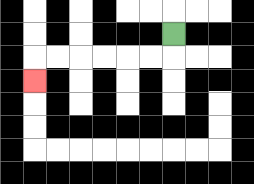{'start': '[7, 1]', 'end': '[1, 3]', 'path_directions': 'D,L,L,L,L,L,L,D', 'path_coordinates': '[[7, 1], [7, 2], [6, 2], [5, 2], [4, 2], [3, 2], [2, 2], [1, 2], [1, 3]]'}